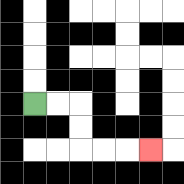{'start': '[1, 4]', 'end': '[6, 6]', 'path_directions': 'R,R,D,D,R,R,R', 'path_coordinates': '[[1, 4], [2, 4], [3, 4], [3, 5], [3, 6], [4, 6], [5, 6], [6, 6]]'}